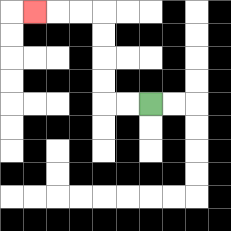{'start': '[6, 4]', 'end': '[1, 0]', 'path_directions': 'L,L,U,U,U,U,L,L,L', 'path_coordinates': '[[6, 4], [5, 4], [4, 4], [4, 3], [4, 2], [4, 1], [4, 0], [3, 0], [2, 0], [1, 0]]'}